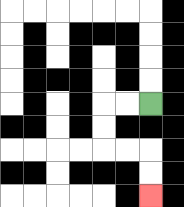{'start': '[6, 4]', 'end': '[6, 8]', 'path_directions': 'L,L,D,D,R,R,D,D', 'path_coordinates': '[[6, 4], [5, 4], [4, 4], [4, 5], [4, 6], [5, 6], [6, 6], [6, 7], [6, 8]]'}